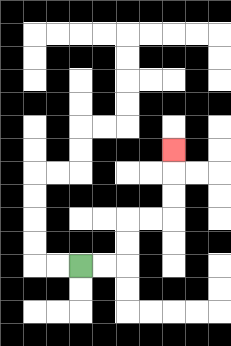{'start': '[3, 11]', 'end': '[7, 6]', 'path_directions': 'R,R,U,U,R,R,U,U,U', 'path_coordinates': '[[3, 11], [4, 11], [5, 11], [5, 10], [5, 9], [6, 9], [7, 9], [7, 8], [7, 7], [7, 6]]'}